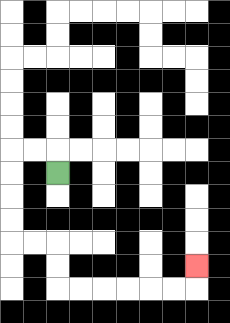{'start': '[2, 7]', 'end': '[8, 11]', 'path_directions': 'U,L,L,D,D,D,D,R,R,D,D,R,R,R,R,R,R,U', 'path_coordinates': '[[2, 7], [2, 6], [1, 6], [0, 6], [0, 7], [0, 8], [0, 9], [0, 10], [1, 10], [2, 10], [2, 11], [2, 12], [3, 12], [4, 12], [5, 12], [6, 12], [7, 12], [8, 12], [8, 11]]'}